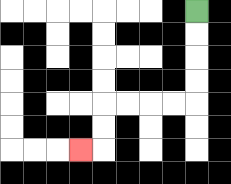{'start': '[8, 0]', 'end': '[3, 6]', 'path_directions': 'D,D,D,D,L,L,L,L,D,D,L', 'path_coordinates': '[[8, 0], [8, 1], [8, 2], [8, 3], [8, 4], [7, 4], [6, 4], [5, 4], [4, 4], [4, 5], [4, 6], [3, 6]]'}